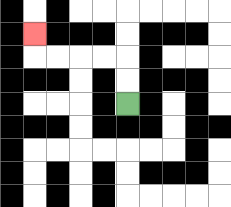{'start': '[5, 4]', 'end': '[1, 1]', 'path_directions': 'U,U,L,L,L,L,U', 'path_coordinates': '[[5, 4], [5, 3], [5, 2], [4, 2], [3, 2], [2, 2], [1, 2], [1, 1]]'}